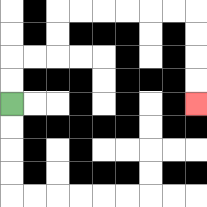{'start': '[0, 4]', 'end': '[8, 4]', 'path_directions': 'U,U,R,R,U,U,R,R,R,R,R,R,D,D,D,D', 'path_coordinates': '[[0, 4], [0, 3], [0, 2], [1, 2], [2, 2], [2, 1], [2, 0], [3, 0], [4, 0], [5, 0], [6, 0], [7, 0], [8, 0], [8, 1], [8, 2], [8, 3], [8, 4]]'}